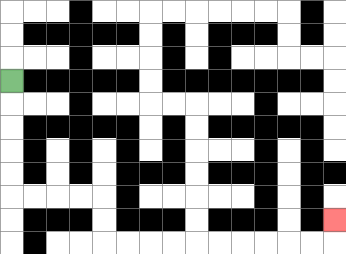{'start': '[0, 3]', 'end': '[14, 9]', 'path_directions': 'D,D,D,D,D,R,R,R,R,D,D,R,R,R,R,R,R,R,R,R,R,U', 'path_coordinates': '[[0, 3], [0, 4], [0, 5], [0, 6], [0, 7], [0, 8], [1, 8], [2, 8], [3, 8], [4, 8], [4, 9], [4, 10], [5, 10], [6, 10], [7, 10], [8, 10], [9, 10], [10, 10], [11, 10], [12, 10], [13, 10], [14, 10], [14, 9]]'}